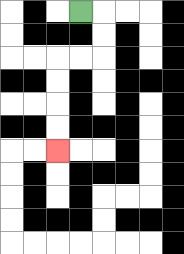{'start': '[3, 0]', 'end': '[2, 6]', 'path_directions': 'R,D,D,L,L,D,D,D,D', 'path_coordinates': '[[3, 0], [4, 0], [4, 1], [4, 2], [3, 2], [2, 2], [2, 3], [2, 4], [2, 5], [2, 6]]'}